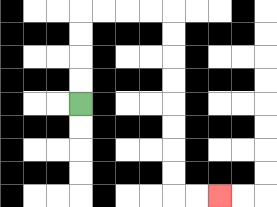{'start': '[3, 4]', 'end': '[9, 8]', 'path_directions': 'U,U,U,U,R,R,R,R,D,D,D,D,D,D,D,D,R,R', 'path_coordinates': '[[3, 4], [3, 3], [3, 2], [3, 1], [3, 0], [4, 0], [5, 0], [6, 0], [7, 0], [7, 1], [7, 2], [7, 3], [7, 4], [7, 5], [7, 6], [7, 7], [7, 8], [8, 8], [9, 8]]'}